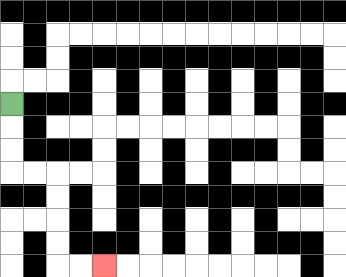{'start': '[0, 4]', 'end': '[4, 11]', 'path_directions': 'D,D,D,R,R,D,D,D,D,R,R', 'path_coordinates': '[[0, 4], [0, 5], [0, 6], [0, 7], [1, 7], [2, 7], [2, 8], [2, 9], [2, 10], [2, 11], [3, 11], [4, 11]]'}